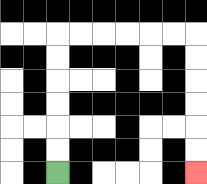{'start': '[2, 7]', 'end': '[8, 7]', 'path_directions': 'U,U,U,U,U,U,R,R,R,R,R,R,D,D,D,D,D,D', 'path_coordinates': '[[2, 7], [2, 6], [2, 5], [2, 4], [2, 3], [2, 2], [2, 1], [3, 1], [4, 1], [5, 1], [6, 1], [7, 1], [8, 1], [8, 2], [8, 3], [8, 4], [8, 5], [8, 6], [8, 7]]'}